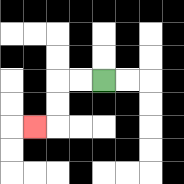{'start': '[4, 3]', 'end': '[1, 5]', 'path_directions': 'L,L,D,D,L', 'path_coordinates': '[[4, 3], [3, 3], [2, 3], [2, 4], [2, 5], [1, 5]]'}